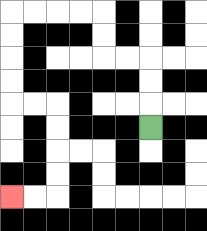{'start': '[6, 5]', 'end': '[0, 8]', 'path_directions': 'U,U,U,L,L,U,U,L,L,L,L,D,D,D,D,R,R,D,D,D,D,L,L', 'path_coordinates': '[[6, 5], [6, 4], [6, 3], [6, 2], [5, 2], [4, 2], [4, 1], [4, 0], [3, 0], [2, 0], [1, 0], [0, 0], [0, 1], [0, 2], [0, 3], [0, 4], [1, 4], [2, 4], [2, 5], [2, 6], [2, 7], [2, 8], [1, 8], [0, 8]]'}